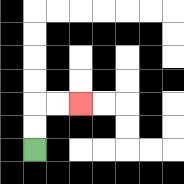{'start': '[1, 6]', 'end': '[3, 4]', 'path_directions': 'U,U,R,R', 'path_coordinates': '[[1, 6], [1, 5], [1, 4], [2, 4], [3, 4]]'}